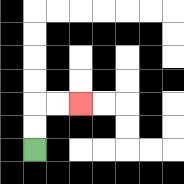{'start': '[1, 6]', 'end': '[3, 4]', 'path_directions': 'U,U,R,R', 'path_coordinates': '[[1, 6], [1, 5], [1, 4], [2, 4], [3, 4]]'}